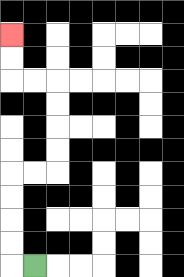{'start': '[1, 11]', 'end': '[0, 1]', 'path_directions': 'L,U,U,U,U,R,R,U,U,U,U,L,L,U,U', 'path_coordinates': '[[1, 11], [0, 11], [0, 10], [0, 9], [0, 8], [0, 7], [1, 7], [2, 7], [2, 6], [2, 5], [2, 4], [2, 3], [1, 3], [0, 3], [0, 2], [0, 1]]'}